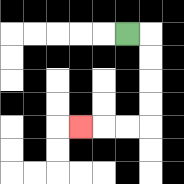{'start': '[5, 1]', 'end': '[3, 5]', 'path_directions': 'R,D,D,D,D,L,L,L', 'path_coordinates': '[[5, 1], [6, 1], [6, 2], [6, 3], [6, 4], [6, 5], [5, 5], [4, 5], [3, 5]]'}